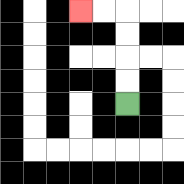{'start': '[5, 4]', 'end': '[3, 0]', 'path_directions': 'U,U,U,U,L,L', 'path_coordinates': '[[5, 4], [5, 3], [5, 2], [5, 1], [5, 0], [4, 0], [3, 0]]'}